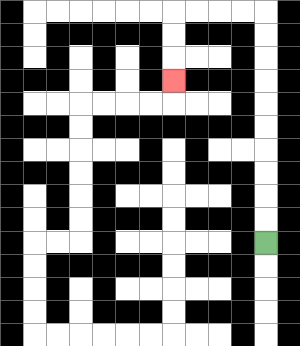{'start': '[11, 10]', 'end': '[7, 3]', 'path_directions': 'U,U,U,U,U,U,U,U,U,U,L,L,L,L,D,D,D', 'path_coordinates': '[[11, 10], [11, 9], [11, 8], [11, 7], [11, 6], [11, 5], [11, 4], [11, 3], [11, 2], [11, 1], [11, 0], [10, 0], [9, 0], [8, 0], [7, 0], [7, 1], [7, 2], [7, 3]]'}